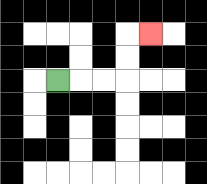{'start': '[2, 3]', 'end': '[6, 1]', 'path_directions': 'R,R,R,U,U,R', 'path_coordinates': '[[2, 3], [3, 3], [4, 3], [5, 3], [5, 2], [5, 1], [6, 1]]'}